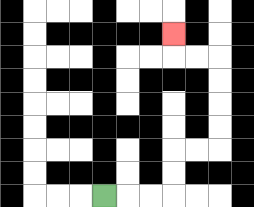{'start': '[4, 8]', 'end': '[7, 1]', 'path_directions': 'R,R,R,U,U,R,R,U,U,U,U,L,L,U', 'path_coordinates': '[[4, 8], [5, 8], [6, 8], [7, 8], [7, 7], [7, 6], [8, 6], [9, 6], [9, 5], [9, 4], [9, 3], [9, 2], [8, 2], [7, 2], [7, 1]]'}